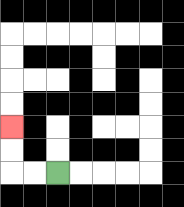{'start': '[2, 7]', 'end': '[0, 5]', 'path_directions': 'L,L,U,U', 'path_coordinates': '[[2, 7], [1, 7], [0, 7], [0, 6], [0, 5]]'}